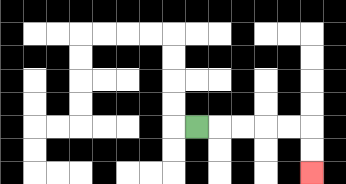{'start': '[8, 5]', 'end': '[13, 7]', 'path_directions': 'R,R,R,R,R,D,D', 'path_coordinates': '[[8, 5], [9, 5], [10, 5], [11, 5], [12, 5], [13, 5], [13, 6], [13, 7]]'}